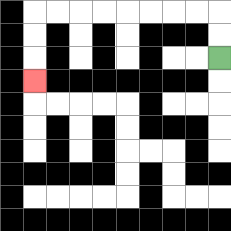{'start': '[9, 2]', 'end': '[1, 3]', 'path_directions': 'U,U,L,L,L,L,L,L,L,L,D,D,D', 'path_coordinates': '[[9, 2], [9, 1], [9, 0], [8, 0], [7, 0], [6, 0], [5, 0], [4, 0], [3, 0], [2, 0], [1, 0], [1, 1], [1, 2], [1, 3]]'}